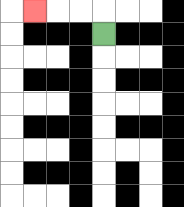{'start': '[4, 1]', 'end': '[1, 0]', 'path_directions': 'U,L,L,L', 'path_coordinates': '[[4, 1], [4, 0], [3, 0], [2, 0], [1, 0]]'}